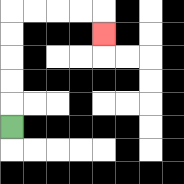{'start': '[0, 5]', 'end': '[4, 1]', 'path_directions': 'U,U,U,U,U,R,R,R,R,D', 'path_coordinates': '[[0, 5], [0, 4], [0, 3], [0, 2], [0, 1], [0, 0], [1, 0], [2, 0], [3, 0], [4, 0], [4, 1]]'}